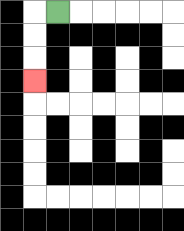{'start': '[2, 0]', 'end': '[1, 3]', 'path_directions': 'L,D,D,D', 'path_coordinates': '[[2, 0], [1, 0], [1, 1], [1, 2], [1, 3]]'}